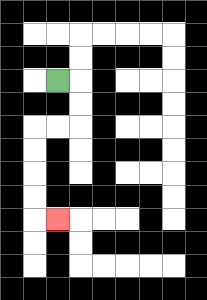{'start': '[2, 3]', 'end': '[2, 9]', 'path_directions': 'R,D,D,L,L,D,D,D,D,R', 'path_coordinates': '[[2, 3], [3, 3], [3, 4], [3, 5], [2, 5], [1, 5], [1, 6], [1, 7], [1, 8], [1, 9], [2, 9]]'}